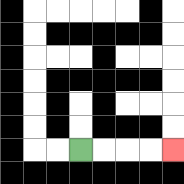{'start': '[3, 6]', 'end': '[7, 6]', 'path_directions': 'R,R,R,R', 'path_coordinates': '[[3, 6], [4, 6], [5, 6], [6, 6], [7, 6]]'}